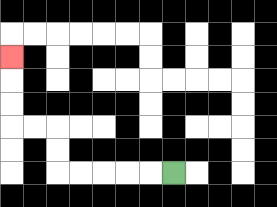{'start': '[7, 7]', 'end': '[0, 2]', 'path_directions': 'L,L,L,L,L,U,U,L,L,U,U,U', 'path_coordinates': '[[7, 7], [6, 7], [5, 7], [4, 7], [3, 7], [2, 7], [2, 6], [2, 5], [1, 5], [0, 5], [0, 4], [0, 3], [0, 2]]'}